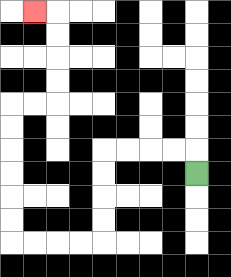{'start': '[8, 7]', 'end': '[1, 0]', 'path_directions': 'U,L,L,L,L,D,D,D,D,L,L,L,L,U,U,U,U,U,U,R,R,U,U,U,U,L', 'path_coordinates': '[[8, 7], [8, 6], [7, 6], [6, 6], [5, 6], [4, 6], [4, 7], [4, 8], [4, 9], [4, 10], [3, 10], [2, 10], [1, 10], [0, 10], [0, 9], [0, 8], [0, 7], [0, 6], [0, 5], [0, 4], [1, 4], [2, 4], [2, 3], [2, 2], [2, 1], [2, 0], [1, 0]]'}